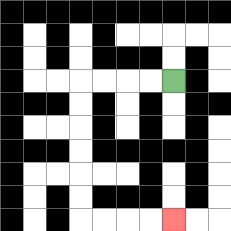{'start': '[7, 3]', 'end': '[7, 9]', 'path_directions': 'L,L,L,L,D,D,D,D,D,D,R,R,R,R', 'path_coordinates': '[[7, 3], [6, 3], [5, 3], [4, 3], [3, 3], [3, 4], [3, 5], [3, 6], [3, 7], [3, 8], [3, 9], [4, 9], [5, 9], [6, 9], [7, 9]]'}